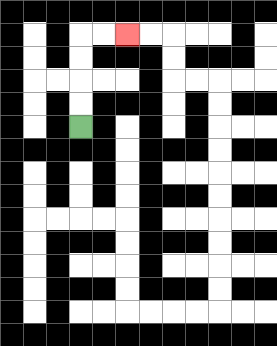{'start': '[3, 5]', 'end': '[5, 1]', 'path_directions': 'U,U,U,U,R,R', 'path_coordinates': '[[3, 5], [3, 4], [3, 3], [3, 2], [3, 1], [4, 1], [5, 1]]'}